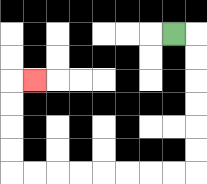{'start': '[7, 1]', 'end': '[1, 3]', 'path_directions': 'R,D,D,D,D,D,D,L,L,L,L,L,L,L,L,U,U,U,U,R', 'path_coordinates': '[[7, 1], [8, 1], [8, 2], [8, 3], [8, 4], [8, 5], [8, 6], [8, 7], [7, 7], [6, 7], [5, 7], [4, 7], [3, 7], [2, 7], [1, 7], [0, 7], [0, 6], [0, 5], [0, 4], [0, 3], [1, 3]]'}